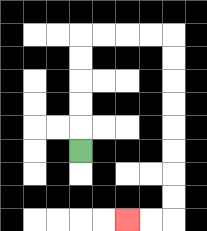{'start': '[3, 6]', 'end': '[5, 9]', 'path_directions': 'U,U,U,U,U,R,R,R,R,D,D,D,D,D,D,D,D,L,L', 'path_coordinates': '[[3, 6], [3, 5], [3, 4], [3, 3], [3, 2], [3, 1], [4, 1], [5, 1], [6, 1], [7, 1], [7, 2], [7, 3], [7, 4], [7, 5], [7, 6], [7, 7], [7, 8], [7, 9], [6, 9], [5, 9]]'}